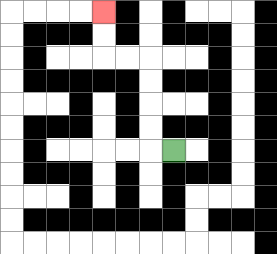{'start': '[7, 6]', 'end': '[4, 0]', 'path_directions': 'L,U,U,U,U,L,L,U,U', 'path_coordinates': '[[7, 6], [6, 6], [6, 5], [6, 4], [6, 3], [6, 2], [5, 2], [4, 2], [4, 1], [4, 0]]'}